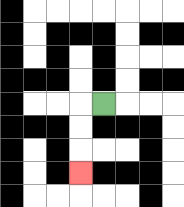{'start': '[4, 4]', 'end': '[3, 7]', 'path_directions': 'L,D,D,D', 'path_coordinates': '[[4, 4], [3, 4], [3, 5], [3, 6], [3, 7]]'}